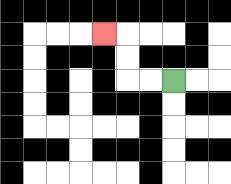{'start': '[7, 3]', 'end': '[4, 1]', 'path_directions': 'L,L,U,U,L', 'path_coordinates': '[[7, 3], [6, 3], [5, 3], [5, 2], [5, 1], [4, 1]]'}